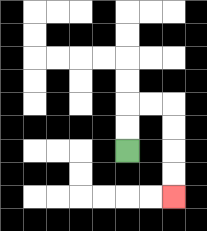{'start': '[5, 6]', 'end': '[7, 8]', 'path_directions': 'U,U,R,R,D,D,D,D', 'path_coordinates': '[[5, 6], [5, 5], [5, 4], [6, 4], [7, 4], [7, 5], [7, 6], [7, 7], [7, 8]]'}